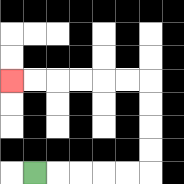{'start': '[1, 7]', 'end': '[0, 3]', 'path_directions': 'R,R,R,R,R,U,U,U,U,L,L,L,L,L,L', 'path_coordinates': '[[1, 7], [2, 7], [3, 7], [4, 7], [5, 7], [6, 7], [6, 6], [6, 5], [6, 4], [6, 3], [5, 3], [4, 3], [3, 3], [2, 3], [1, 3], [0, 3]]'}